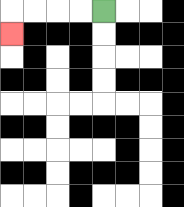{'start': '[4, 0]', 'end': '[0, 1]', 'path_directions': 'L,L,L,L,D', 'path_coordinates': '[[4, 0], [3, 0], [2, 0], [1, 0], [0, 0], [0, 1]]'}